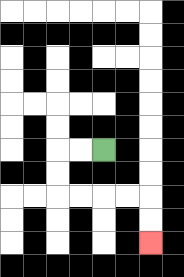{'start': '[4, 6]', 'end': '[6, 10]', 'path_directions': 'L,L,D,D,R,R,R,R,D,D', 'path_coordinates': '[[4, 6], [3, 6], [2, 6], [2, 7], [2, 8], [3, 8], [4, 8], [5, 8], [6, 8], [6, 9], [6, 10]]'}